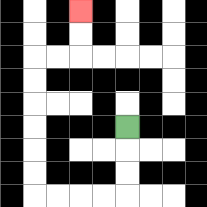{'start': '[5, 5]', 'end': '[3, 0]', 'path_directions': 'D,D,D,L,L,L,L,U,U,U,U,U,U,R,R,U,U', 'path_coordinates': '[[5, 5], [5, 6], [5, 7], [5, 8], [4, 8], [3, 8], [2, 8], [1, 8], [1, 7], [1, 6], [1, 5], [1, 4], [1, 3], [1, 2], [2, 2], [3, 2], [3, 1], [3, 0]]'}